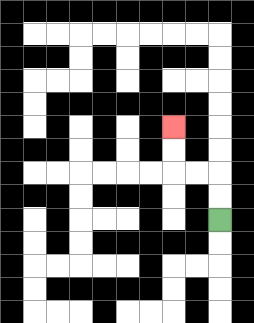{'start': '[9, 9]', 'end': '[7, 5]', 'path_directions': 'U,U,L,L,U,U', 'path_coordinates': '[[9, 9], [9, 8], [9, 7], [8, 7], [7, 7], [7, 6], [7, 5]]'}